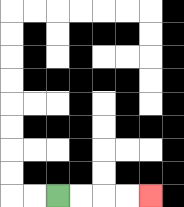{'start': '[2, 8]', 'end': '[6, 8]', 'path_directions': 'R,R,R,R', 'path_coordinates': '[[2, 8], [3, 8], [4, 8], [5, 8], [6, 8]]'}